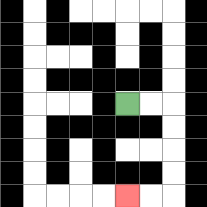{'start': '[5, 4]', 'end': '[5, 8]', 'path_directions': 'R,R,D,D,D,D,L,L', 'path_coordinates': '[[5, 4], [6, 4], [7, 4], [7, 5], [7, 6], [7, 7], [7, 8], [6, 8], [5, 8]]'}